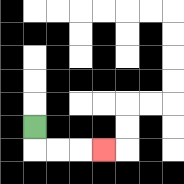{'start': '[1, 5]', 'end': '[4, 6]', 'path_directions': 'D,R,R,R', 'path_coordinates': '[[1, 5], [1, 6], [2, 6], [3, 6], [4, 6]]'}